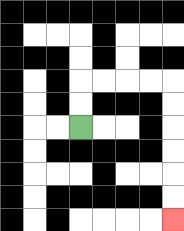{'start': '[3, 5]', 'end': '[7, 9]', 'path_directions': 'U,U,R,R,R,R,D,D,D,D,D,D', 'path_coordinates': '[[3, 5], [3, 4], [3, 3], [4, 3], [5, 3], [6, 3], [7, 3], [7, 4], [7, 5], [7, 6], [7, 7], [7, 8], [7, 9]]'}